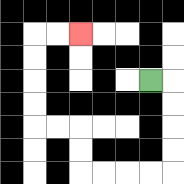{'start': '[6, 3]', 'end': '[3, 1]', 'path_directions': 'R,D,D,D,D,L,L,L,L,U,U,L,L,U,U,U,U,R,R', 'path_coordinates': '[[6, 3], [7, 3], [7, 4], [7, 5], [7, 6], [7, 7], [6, 7], [5, 7], [4, 7], [3, 7], [3, 6], [3, 5], [2, 5], [1, 5], [1, 4], [1, 3], [1, 2], [1, 1], [2, 1], [3, 1]]'}